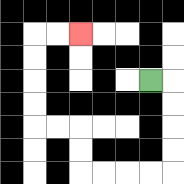{'start': '[6, 3]', 'end': '[3, 1]', 'path_directions': 'R,D,D,D,D,L,L,L,L,U,U,L,L,U,U,U,U,R,R', 'path_coordinates': '[[6, 3], [7, 3], [7, 4], [7, 5], [7, 6], [7, 7], [6, 7], [5, 7], [4, 7], [3, 7], [3, 6], [3, 5], [2, 5], [1, 5], [1, 4], [1, 3], [1, 2], [1, 1], [2, 1], [3, 1]]'}